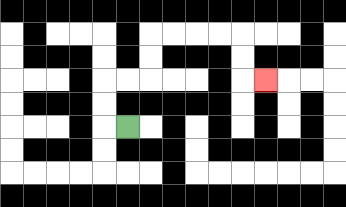{'start': '[5, 5]', 'end': '[11, 3]', 'path_directions': 'L,U,U,R,R,U,U,R,R,R,R,D,D,R', 'path_coordinates': '[[5, 5], [4, 5], [4, 4], [4, 3], [5, 3], [6, 3], [6, 2], [6, 1], [7, 1], [8, 1], [9, 1], [10, 1], [10, 2], [10, 3], [11, 3]]'}